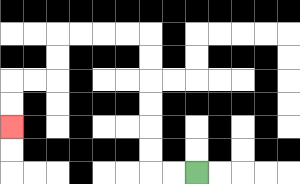{'start': '[8, 7]', 'end': '[0, 5]', 'path_directions': 'L,L,U,U,U,U,U,U,L,L,L,L,D,D,L,L,D,D', 'path_coordinates': '[[8, 7], [7, 7], [6, 7], [6, 6], [6, 5], [6, 4], [6, 3], [6, 2], [6, 1], [5, 1], [4, 1], [3, 1], [2, 1], [2, 2], [2, 3], [1, 3], [0, 3], [0, 4], [0, 5]]'}